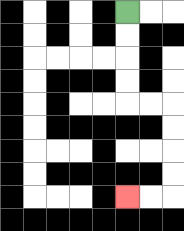{'start': '[5, 0]', 'end': '[5, 8]', 'path_directions': 'D,D,D,D,R,R,D,D,D,D,L,L', 'path_coordinates': '[[5, 0], [5, 1], [5, 2], [5, 3], [5, 4], [6, 4], [7, 4], [7, 5], [7, 6], [7, 7], [7, 8], [6, 8], [5, 8]]'}